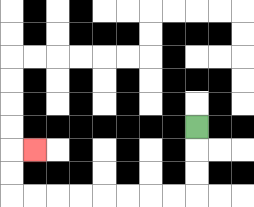{'start': '[8, 5]', 'end': '[1, 6]', 'path_directions': 'D,D,D,L,L,L,L,L,L,L,L,U,U,R', 'path_coordinates': '[[8, 5], [8, 6], [8, 7], [8, 8], [7, 8], [6, 8], [5, 8], [4, 8], [3, 8], [2, 8], [1, 8], [0, 8], [0, 7], [0, 6], [1, 6]]'}